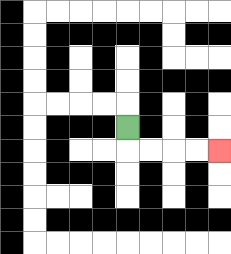{'start': '[5, 5]', 'end': '[9, 6]', 'path_directions': 'D,R,R,R,R', 'path_coordinates': '[[5, 5], [5, 6], [6, 6], [7, 6], [8, 6], [9, 6]]'}